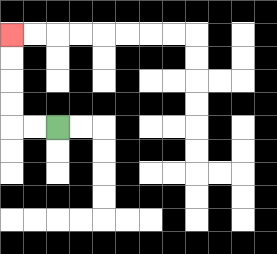{'start': '[2, 5]', 'end': '[0, 1]', 'path_directions': 'L,L,U,U,U,U', 'path_coordinates': '[[2, 5], [1, 5], [0, 5], [0, 4], [0, 3], [0, 2], [0, 1]]'}